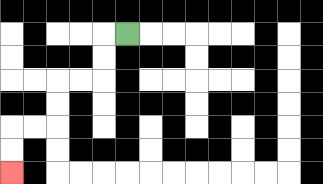{'start': '[5, 1]', 'end': '[0, 7]', 'path_directions': 'L,D,D,L,L,D,D,L,L,D,D', 'path_coordinates': '[[5, 1], [4, 1], [4, 2], [4, 3], [3, 3], [2, 3], [2, 4], [2, 5], [1, 5], [0, 5], [0, 6], [0, 7]]'}